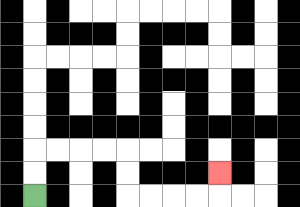{'start': '[1, 8]', 'end': '[9, 7]', 'path_directions': 'U,U,R,R,R,R,D,D,R,R,R,R,U', 'path_coordinates': '[[1, 8], [1, 7], [1, 6], [2, 6], [3, 6], [4, 6], [5, 6], [5, 7], [5, 8], [6, 8], [7, 8], [8, 8], [9, 8], [9, 7]]'}